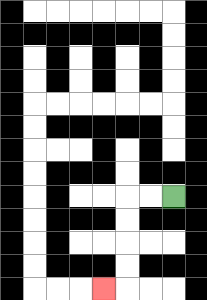{'start': '[7, 8]', 'end': '[4, 12]', 'path_directions': 'L,L,D,D,D,D,L', 'path_coordinates': '[[7, 8], [6, 8], [5, 8], [5, 9], [5, 10], [5, 11], [5, 12], [4, 12]]'}